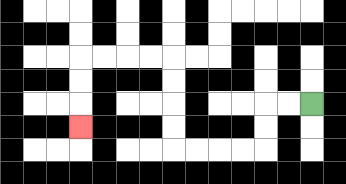{'start': '[13, 4]', 'end': '[3, 5]', 'path_directions': 'L,L,D,D,L,L,L,L,U,U,U,U,L,L,L,L,D,D,D', 'path_coordinates': '[[13, 4], [12, 4], [11, 4], [11, 5], [11, 6], [10, 6], [9, 6], [8, 6], [7, 6], [7, 5], [7, 4], [7, 3], [7, 2], [6, 2], [5, 2], [4, 2], [3, 2], [3, 3], [3, 4], [3, 5]]'}